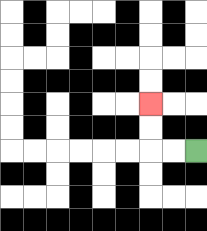{'start': '[8, 6]', 'end': '[6, 4]', 'path_directions': 'L,L,U,U', 'path_coordinates': '[[8, 6], [7, 6], [6, 6], [6, 5], [6, 4]]'}